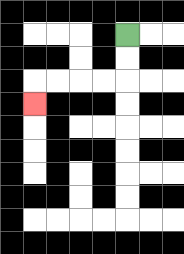{'start': '[5, 1]', 'end': '[1, 4]', 'path_directions': 'D,D,L,L,L,L,D', 'path_coordinates': '[[5, 1], [5, 2], [5, 3], [4, 3], [3, 3], [2, 3], [1, 3], [1, 4]]'}